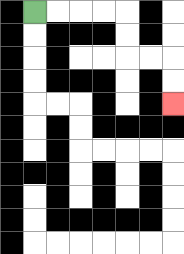{'start': '[1, 0]', 'end': '[7, 4]', 'path_directions': 'R,R,R,R,D,D,R,R,D,D', 'path_coordinates': '[[1, 0], [2, 0], [3, 0], [4, 0], [5, 0], [5, 1], [5, 2], [6, 2], [7, 2], [7, 3], [7, 4]]'}